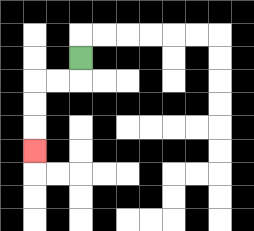{'start': '[3, 2]', 'end': '[1, 6]', 'path_directions': 'D,L,L,D,D,D', 'path_coordinates': '[[3, 2], [3, 3], [2, 3], [1, 3], [1, 4], [1, 5], [1, 6]]'}